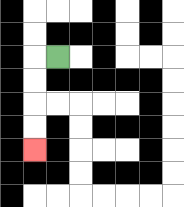{'start': '[2, 2]', 'end': '[1, 6]', 'path_directions': 'L,D,D,D,D', 'path_coordinates': '[[2, 2], [1, 2], [1, 3], [1, 4], [1, 5], [1, 6]]'}